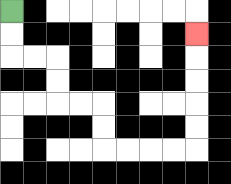{'start': '[0, 0]', 'end': '[8, 1]', 'path_directions': 'D,D,R,R,D,D,R,R,D,D,R,R,R,R,U,U,U,U,U', 'path_coordinates': '[[0, 0], [0, 1], [0, 2], [1, 2], [2, 2], [2, 3], [2, 4], [3, 4], [4, 4], [4, 5], [4, 6], [5, 6], [6, 6], [7, 6], [8, 6], [8, 5], [8, 4], [8, 3], [8, 2], [8, 1]]'}